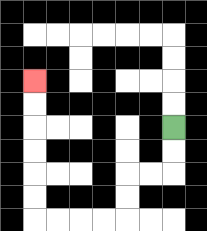{'start': '[7, 5]', 'end': '[1, 3]', 'path_directions': 'D,D,L,L,D,D,L,L,L,L,U,U,U,U,U,U', 'path_coordinates': '[[7, 5], [7, 6], [7, 7], [6, 7], [5, 7], [5, 8], [5, 9], [4, 9], [3, 9], [2, 9], [1, 9], [1, 8], [1, 7], [1, 6], [1, 5], [1, 4], [1, 3]]'}